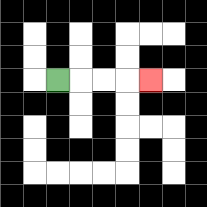{'start': '[2, 3]', 'end': '[6, 3]', 'path_directions': 'R,R,R,R', 'path_coordinates': '[[2, 3], [3, 3], [4, 3], [5, 3], [6, 3]]'}